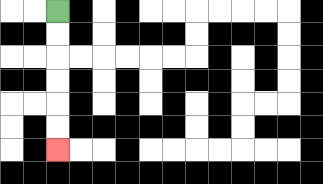{'start': '[2, 0]', 'end': '[2, 6]', 'path_directions': 'D,D,D,D,D,D', 'path_coordinates': '[[2, 0], [2, 1], [2, 2], [2, 3], [2, 4], [2, 5], [2, 6]]'}